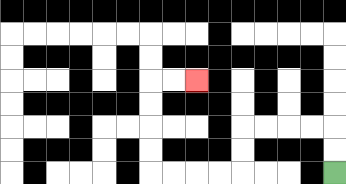{'start': '[14, 7]', 'end': '[8, 3]', 'path_directions': 'U,U,L,L,L,L,D,D,L,L,L,L,U,U,U,U,R,R', 'path_coordinates': '[[14, 7], [14, 6], [14, 5], [13, 5], [12, 5], [11, 5], [10, 5], [10, 6], [10, 7], [9, 7], [8, 7], [7, 7], [6, 7], [6, 6], [6, 5], [6, 4], [6, 3], [7, 3], [8, 3]]'}